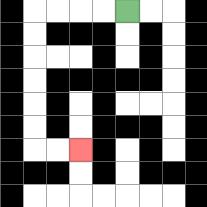{'start': '[5, 0]', 'end': '[3, 6]', 'path_directions': 'L,L,L,L,D,D,D,D,D,D,R,R', 'path_coordinates': '[[5, 0], [4, 0], [3, 0], [2, 0], [1, 0], [1, 1], [1, 2], [1, 3], [1, 4], [1, 5], [1, 6], [2, 6], [3, 6]]'}